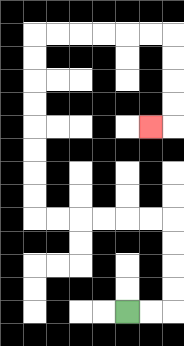{'start': '[5, 13]', 'end': '[6, 5]', 'path_directions': 'R,R,U,U,U,U,L,L,L,L,L,L,U,U,U,U,U,U,U,U,R,R,R,R,R,R,D,D,D,D,L', 'path_coordinates': '[[5, 13], [6, 13], [7, 13], [7, 12], [7, 11], [7, 10], [7, 9], [6, 9], [5, 9], [4, 9], [3, 9], [2, 9], [1, 9], [1, 8], [1, 7], [1, 6], [1, 5], [1, 4], [1, 3], [1, 2], [1, 1], [2, 1], [3, 1], [4, 1], [5, 1], [6, 1], [7, 1], [7, 2], [7, 3], [7, 4], [7, 5], [6, 5]]'}